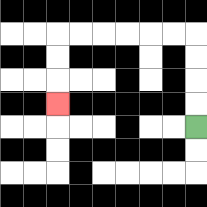{'start': '[8, 5]', 'end': '[2, 4]', 'path_directions': 'U,U,U,U,L,L,L,L,L,L,D,D,D', 'path_coordinates': '[[8, 5], [8, 4], [8, 3], [8, 2], [8, 1], [7, 1], [6, 1], [5, 1], [4, 1], [3, 1], [2, 1], [2, 2], [2, 3], [2, 4]]'}